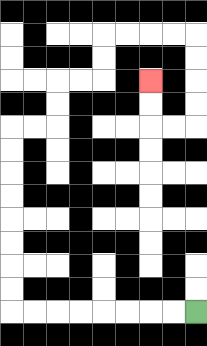{'start': '[8, 13]', 'end': '[6, 3]', 'path_directions': 'L,L,L,L,L,L,L,L,U,U,U,U,U,U,U,U,R,R,U,U,R,R,U,U,R,R,R,R,D,D,D,D,L,L,U,U', 'path_coordinates': '[[8, 13], [7, 13], [6, 13], [5, 13], [4, 13], [3, 13], [2, 13], [1, 13], [0, 13], [0, 12], [0, 11], [0, 10], [0, 9], [0, 8], [0, 7], [0, 6], [0, 5], [1, 5], [2, 5], [2, 4], [2, 3], [3, 3], [4, 3], [4, 2], [4, 1], [5, 1], [6, 1], [7, 1], [8, 1], [8, 2], [8, 3], [8, 4], [8, 5], [7, 5], [6, 5], [6, 4], [6, 3]]'}